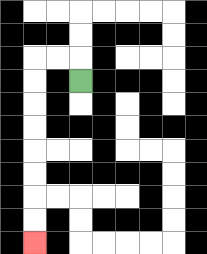{'start': '[3, 3]', 'end': '[1, 10]', 'path_directions': 'U,L,L,D,D,D,D,D,D,D,D', 'path_coordinates': '[[3, 3], [3, 2], [2, 2], [1, 2], [1, 3], [1, 4], [1, 5], [1, 6], [1, 7], [1, 8], [1, 9], [1, 10]]'}